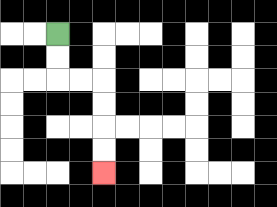{'start': '[2, 1]', 'end': '[4, 7]', 'path_directions': 'D,D,R,R,D,D,D,D', 'path_coordinates': '[[2, 1], [2, 2], [2, 3], [3, 3], [4, 3], [4, 4], [4, 5], [4, 6], [4, 7]]'}